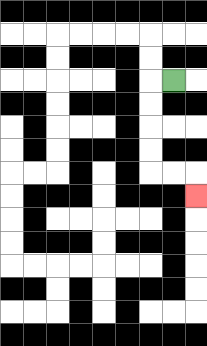{'start': '[7, 3]', 'end': '[8, 8]', 'path_directions': 'L,D,D,D,D,R,R,D', 'path_coordinates': '[[7, 3], [6, 3], [6, 4], [6, 5], [6, 6], [6, 7], [7, 7], [8, 7], [8, 8]]'}